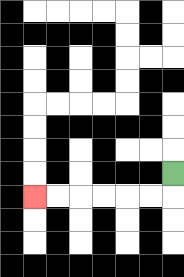{'start': '[7, 7]', 'end': '[1, 8]', 'path_directions': 'D,L,L,L,L,L,L', 'path_coordinates': '[[7, 7], [7, 8], [6, 8], [5, 8], [4, 8], [3, 8], [2, 8], [1, 8]]'}